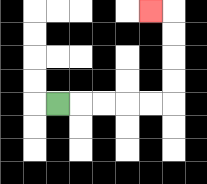{'start': '[2, 4]', 'end': '[6, 0]', 'path_directions': 'R,R,R,R,R,U,U,U,U,L', 'path_coordinates': '[[2, 4], [3, 4], [4, 4], [5, 4], [6, 4], [7, 4], [7, 3], [7, 2], [7, 1], [7, 0], [6, 0]]'}